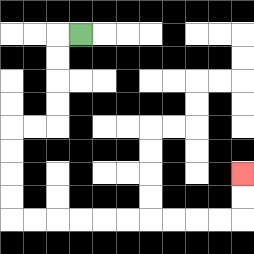{'start': '[3, 1]', 'end': '[10, 7]', 'path_directions': 'L,D,D,D,D,L,L,D,D,D,D,R,R,R,R,R,R,R,R,R,R,U,U', 'path_coordinates': '[[3, 1], [2, 1], [2, 2], [2, 3], [2, 4], [2, 5], [1, 5], [0, 5], [0, 6], [0, 7], [0, 8], [0, 9], [1, 9], [2, 9], [3, 9], [4, 9], [5, 9], [6, 9], [7, 9], [8, 9], [9, 9], [10, 9], [10, 8], [10, 7]]'}